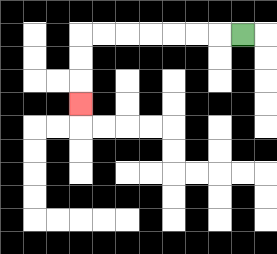{'start': '[10, 1]', 'end': '[3, 4]', 'path_directions': 'L,L,L,L,L,L,L,D,D,D', 'path_coordinates': '[[10, 1], [9, 1], [8, 1], [7, 1], [6, 1], [5, 1], [4, 1], [3, 1], [3, 2], [3, 3], [3, 4]]'}